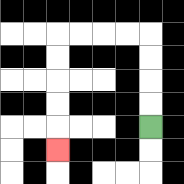{'start': '[6, 5]', 'end': '[2, 6]', 'path_directions': 'U,U,U,U,L,L,L,L,D,D,D,D,D', 'path_coordinates': '[[6, 5], [6, 4], [6, 3], [6, 2], [6, 1], [5, 1], [4, 1], [3, 1], [2, 1], [2, 2], [2, 3], [2, 4], [2, 5], [2, 6]]'}